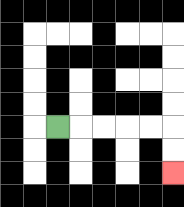{'start': '[2, 5]', 'end': '[7, 7]', 'path_directions': 'R,R,R,R,R,D,D', 'path_coordinates': '[[2, 5], [3, 5], [4, 5], [5, 5], [6, 5], [7, 5], [7, 6], [7, 7]]'}